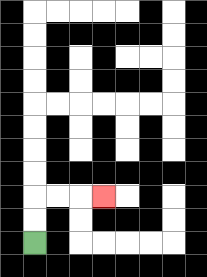{'start': '[1, 10]', 'end': '[4, 8]', 'path_directions': 'U,U,R,R,R', 'path_coordinates': '[[1, 10], [1, 9], [1, 8], [2, 8], [3, 8], [4, 8]]'}